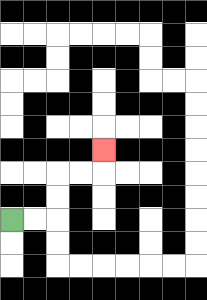{'start': '[0, 9]', 'end': '[4, 6]', 'path_directions': 'R,R,U,U,R,R,U', 'path_coordinates': '[[0, 9], [1, 9], [2, 9], [2, 8], [2, 7], [3, 7], [4, 7], [4, 6]]'}